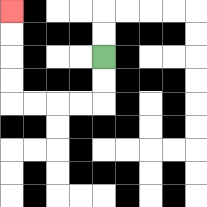{'start': '[4, 2]', 'end': '[0, 0]', 'path_directions': 'D,D,L,L,L,L,U,U,U,U', 'path_coordinates': '[[4, 2], [4, 3], [4, 4], [3, 4], [2, 4], [1, 4], [0, 4], [0, 3], [0, 2], [0, 1], [0, 0]]'}